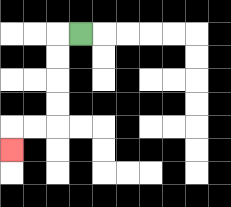{'start': '[3, 1]', 'end': '[0, 6]', 'path_directions': 'L,D,D,D,D,L,L,D', 'path_coordinates': '[[3, 1], [2, 1], [2, 2], [2, 3], [2, 4], [2, 5], [1, 5], [0, 5], [0, 6]]'}